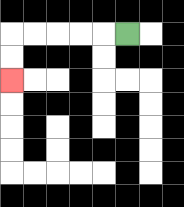{'start': '[5, 1]', 'end': '[0, 3]', 'path_directions': 'L,L,L,L,L,D,D', 'path_coordinates': '[[5, 1], [4, 1], [3, 1], [2, 1], [1, 1], [0, 1], [0, 2], [0, 3]]'}